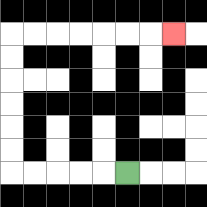{'start': '[5, 7]', 'end': '[7, 1]', 'path_directions': 'L,L,L,L,L,U,U,U,U,U,U,R,R,R,R,R,R,R', 'path_coordinates': '[[5, 7], [4, 7], [3, 7], [2, 7], [1, 7], [0, 7], [0, 6], [0, 5], [0, 4], [0, 3], [0, 2], [0, 1], [1, 1], [2, 1], [3, 1], [4, 1], [5, 1], [6, 1], [7, 1]]'}